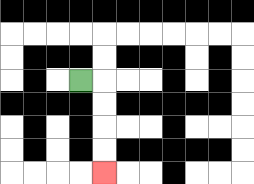{'start': '[3, 3]', 'end': '[4, 7]', 'path_directions': 'R,D,D,D,D', 'path_coordinates': '[[3, 3], [4, 3], [4, 4], [4, 5], [4, 6], [4, 7]]'}